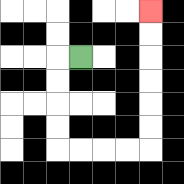{'start': '[3, 2]', 'end': '[6, 0]', 'path_directions': 'L,D,D,D,D,R,R,R,R,U,U,U,U,U,U', 'path_coordinates': '[[3, 2], [2, 2], [2, 3], [2, 4], [2, 5], [2, 6], [3, 6], [4, 6], [5, 6], [6, 6], [6, 5], [6, 4], [6, 3], [6, 2], [6, 1], [6, 0]]'}